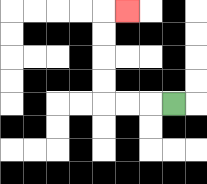{'start': '[7, 4]', 'end': '[5, 0]', 'path_directions': 'L,L,L,U,U,U,U,R', 'path_coordinates': '[[7, 4], [6, 4], [5, 4], [4, 4], [4, 3], [4, 2], [4, 1], [4, 0], [5, 0]]'}